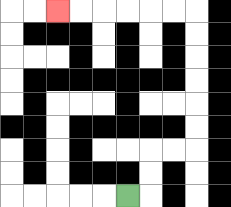{'start': '[5, 8]', 'end': '[2, 0]', 'path_directions': 'R,U,U,R,R,U,U,U,U,U,U,L,L,L,L,L,L', 'path_coordinates': '[[5, 8], [6, 8], [6, 7], [6, 6], [7, 6], [8, 6], [8, 5], [8, 4], [8, 3], [8, 2], [8, 1], [8, 0], [7, 0], [6, 0], [5, 0], [4, 0], [3, 0], [2, 0]]'}